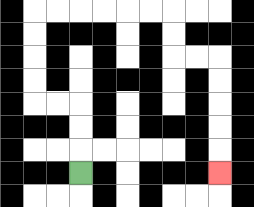{'start': '[3, 7]', 'end': '[9, 7]', 'path_directions': 'U,U,U,L,L,U,U,U,U,R,R,R,R,R,R,D,D,R,R,D,D,D,D,D', 'path_coordinates': '[[3, 7], [3, 6], [3, 5], [3, 4], [2, 4], [1, 4], [1, 3], [1, 2], [1, 1], [1, 0], [2, 0], [3, 0], [4, 0], [5, 0], [6, 0], [7, 0], [7, 1], [7, 2], [8, 2], [9, 2], [9, 3], [9, 4], [9, 5], [9, 6], [9, 7]]'}